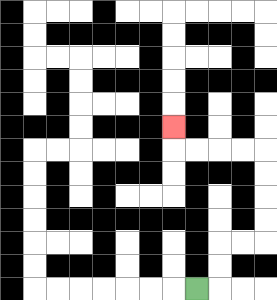{'start': '[8, 12]', 'end': '[7, 5]', 'path_directions': 'R,U,U,R,R,U,U,U,U,L,L,L,L,U', 'path_coordinates': '[[8, 12], [9, 12], [9, 11], [9, 10], [10, 10], [11, 10], [11, 9], [11, 8], [11, 7], [11, 6], [10, 6], [9, 6], [8, 6], [7, 6], [7, 5]]'}